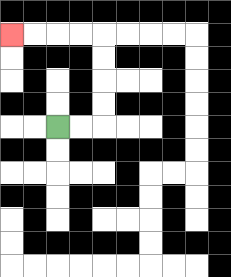{'start': '[2, 5]', 'end': '[0, 1]', 'path_directions': 'R,R,U,U,U,U,L,L,L,L', 'path_coordinates': '[[2, 5], [3, 5], [4, 5], [4, 4], [4, 3], [4, 2], [4, 1], [3, 1], [2, 1], [1, 1], [0, 1]]'}